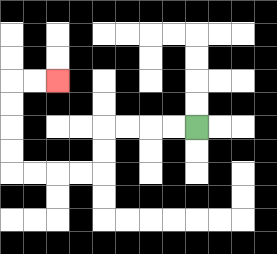{'start': '[8, 5]', 'end': '[2, 3]', 'path_directions': 'L,L,L,L,D,D,L,L,L,L,U,U,U,U,R,R', 'path_coordinates': '[[8, 5], [7, 5], [6, 5], [5, 5], [4, 5], [4, 6], [4, 7], [3, 7], [2, 7], [1, 7], [0, 7], [0, 6], [0, 5], [0, 4], [0, 3], [1, 3], [2, 3]]'}